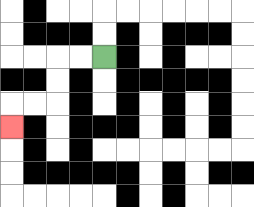{'start': '[4, 2]', 'end': '[0, 5]', 'path_directions': 'L,L,D,D,L,L,D', 'path_coordinates': '[[4, 2], [3, 2], [2, 2], [2, 3], [2, 4], [1, 4], [0, 4], [0, 5]]'}